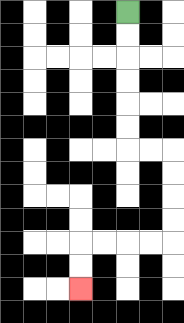{'start': '[5, 0]', 'end': '[3, 12]', 'path_directions': 'D,D,D,D,D,D,R,R,D,D,D,D,L,L,L,L,D,D', 'path_coordinates': '[[5, 0], [5, 1], [5, 2], [5, 3], [5, 4], [5, 5], [5, 6], [6, 6], [7, 6], [7, 7], [7, 8], [7, 9], [7, 10], [6, 10], [5, 10], [4, 10], [3, 10], [3, 11], [3, 12]]'}